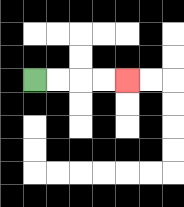{'start': '[1, 3]', 'end': '[5, 3]', 'path_directions': 'R,R,R,R', 'path_coordinates': '[[1, 3], [2, 3], [3, 3], [4, 3], [5, 3]]'}